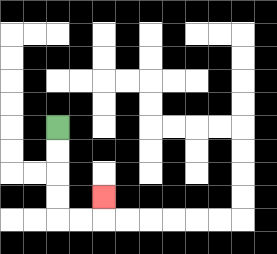{'start': '[2, 5]', 'end': '[4, 8]', 'path_directions': 'D,D,D,D,R,R,U', 'path_coordinates': '[[2, 5], [2, 6], [2, 7], [2, 8], [2, 9], [3, 9], [4, 9], [4, 8]]'}